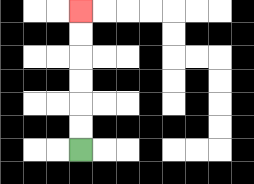{'start': '[3, 6]', 'end': '[3, 0]', 'path_directions': 'U,U,U,U,U,U', 'path_coordinates': '[[3, 6], [3, 5], [3, 4], [3, 3], [3, 2], [3, 1], [3, 0]]'}